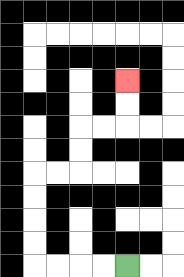{'start': '[5, 11]', 'end': '[5, 3]', 'path_directions': 'L,L,L,L,U,U,U,U,R,R,U,U,R,R,U,U', 'path_coordinates': '[[5, 11], [4, 11], [3, 11], [2, 11], [1, 11], [1, 10], [1, 9], [1, 8], [1, 7], [2, 7], [3, 7], [3, 6], [3, 5], [4, 5], [5, 5], [5, 4], [5, 3]]'}